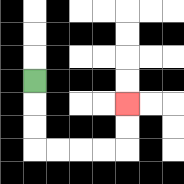{'start': '[1, 3]', 'end': '[5, 4]', 'path_directions': 'D,D,D,R,R,R,R,U,U', 'path_coordinates': '[[1, 3], [1, 4], [1, 5], [1, 6], [2, 6], [3, 6], [4, 6], [5, 6], [5, 5], [5, 4]]'}